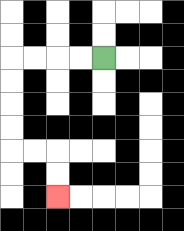{'start': '[4, 2]', 'end': '[2, 8]', 'path_directions': 'L,L,L,L,D,D,D,D,R,R,D,D', 'path_coordinates': '[[4, 2], [3, 2], [2, 2], [1, 2], [0, 2], [0, 3], [0, 4], [0, 5], [0, 6], [1, 6], [2, 6], [2, 7], [2, 8]]'}